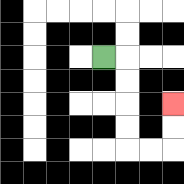{'start': '[4, 2]', 'end': '[7, 4]', 'path_directions': 'R,D,D,D,D,R,R,U,U', 'path_coordinates': '[[4, 2], [5, 2], [5, 3], [5, 4], [5, 5], [5, 6], [6, 6], [7, 6], [7, 5], [7, 4]]'}